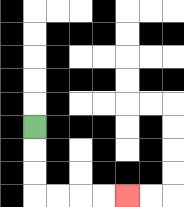{'start': '[1, 5]', 'end': '[5, 8]', 'path_directions': 'D,D,D,R,R,R,R', 'path_coordinates': '[[1, 5], [1, 6], [1, 7], [1, 8], [2, 8], [3, 8], [4, 8], [5, 8]]'}